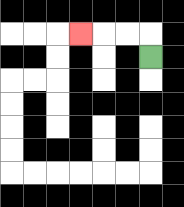{'start': '[6, 2]', 'end': '[3, 1]', 'path_directions': 'U,L,L,L', 'path_coordinates': '[[6, 2], [6, 1], [5, 1], [4, 1], [3, 1]]'}